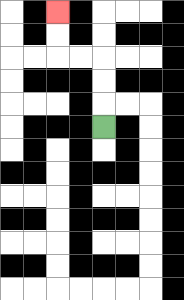{'start': '[4, 5]', 'end': '[2, 0]', 'path_directions': 'U,U,U,L,L,U,U', 'path_coordinates': '[[4, 5], [4, 4], [4, 3], [4, 2], [3, 2], [2, 2], [2, 1], [2, 0]]'}